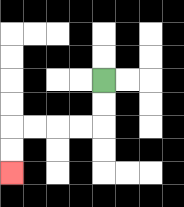{'start': '[4, 3]', 'end': '[0, 7]', 'path_directions': 'D,D,L,L,L,L,D,D', 'path_coordinates': '[[4, 3], [4, 4], [4, 5], [3, 5], [2, 5], [1, 5], [0, 5], [0, 6], [0, 7]]'}